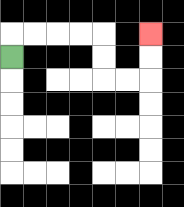{'start': '[0, 2]', 'end': '[6, 1]', 'path_directions': 'U,R,R,R,R,D,D,R,R,U,U', 'path_coordinates': '[[0, 2], [0, 1], [1, 1], [2, 1], [3, 1], [4, 1], [4, 2], [4, 3], [5, 3], [6, 3], [6, 2], [6, 1]]'}